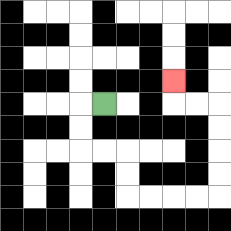{'start': '[4, 4]', 'end': '[7, 3]', 'path_directions': 'L,D,D,R,R,D,D,R,R,R,R,U,U,U,U,L,L,U', 'path_coordinates': '[[4, 4], [3, 4], [3, 5], [3, 6], [4, 6], [5, 6], [5, 7], [5, 8], [6, 8], [7, 8], [8, 8], [9, 8], [9, 7], [9, 6], [9, 5], [9, 4], [8, 4], [7, 4], [7, 3]]'}